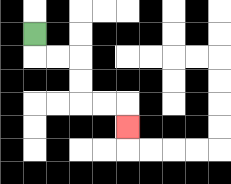{'start': '[1, 1]', 'end': '[5, 5]', 'path_directions': 'D,R,R,D,D,R,R,D', 'path_coordinates': '[[1, 1], [1, 2], [2, 2], [3, 2], [3, 3], [3, 4], [4, 4], [5, 4], [5, 5]]'}